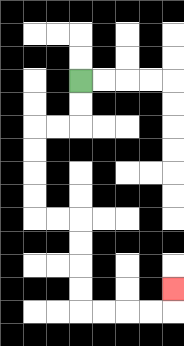{'start': '[3, 3]', 'end': '[7, 12]', 'path_directions': 'D,D,L,L,D,D,D,D,R,R,D,D,D,D,R,R,R,R,U', 'path_coordinates': '[[3, 3], [3, 4], [3, 5], [2, 5], [1, 5], [1, 6], [1, 7], [1, 8], [1, 9], [2, 9], [3, 9], [3, 10], [3, 11], [3, 12], [3, 13], [4, 13], [5, 13], [6, 13], [7, 13], [7, 12]]'}